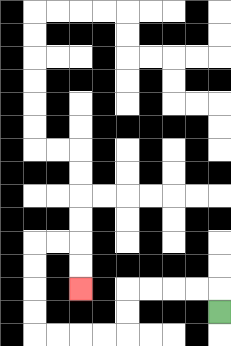{'start': '[9, 13]', 'end': '[3, 12]', 'path_directions': 'U,L,L,L,L,D,D,L,L,L,L,U,U,U,U,R,R,D,D', 'path_coordinates': '[[9, 13], [9, 12], [8, 12], [7, 12], [6, 12], [5, 12], [5, 13], [5, 14], [4, 14], [3, 14], [2, 14], [1, 14], [1, 13], [1, 12], [1, 11], [1, 10], [2, 10], [3, 10], [3, 11], [3, 12]]'}